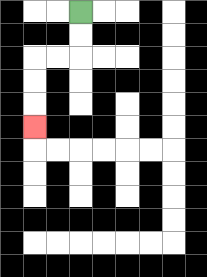{'start': '[3, 0]', 'end': '[1, 5]', 'path_directions': 'D,D,L,L,D,D,D', 'path_coordinates': '[[3, 0], [3, 1], [3, 2], [2, 2], [1, 2], [1, 3], [1, 4], [1, 5]]'}